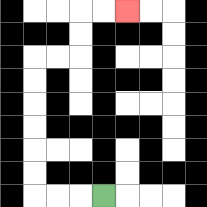{'start': '[4, 8]', 'end': '[5, 0]', 'path_directions': 'L,L,L,U,U,U,U,U,U,R,R,U,U,R,R', 'path_coordinates': '[[4, 8], [3, 8], [2, 8], [1, 8], [1, 7], [1, 6], [1, 5], [1, 4], [1, 3], [1, 2], [2, 2], [3, 2], [3, 1], [3, 0], [4, 0], [5, 0]]'}